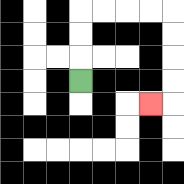{'start': '[3, 3]', 'end': '[6, 4]', 'path_directions': 'U,U,U,R,R,R,R,D,D,D,D,L', 'path_coordinates': '[[3, 3], [3, 2], [3, 1], [3, 0], [4, 0], [5, 0], [6, 0], [7, 0], [7, 1], [7, 2], [7, 3], [7, 4], [6, 4]]'}